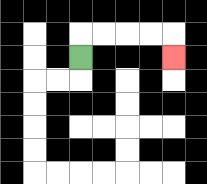{'start': '[3, 2]', 'end': '[7, 2]', 'path_directions': 'U,R,R,R,R,D', 'path_coordinates': '[[3, 2], [3, 1], [4, 1], [5, 1], [6, 1], [7, 1], [7, 2]]'}